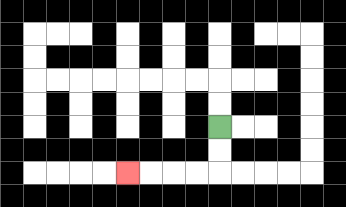{'start': '[9, 5]', 'end': '[5, 7]', 'path_directions': 'D,D,L,L,L,L', 'path_coordinates': '[[9, 5], [9, 6], [9, 7], [8, 7], [7, 7], [6, 7], [5, 7]]'}